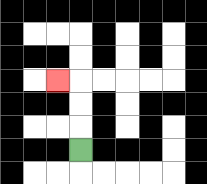{'start': '[3, 6]', 'end': '[2, 3]', 'path_directions': 'U,U,U,L', 'path_coordinates': '[[3, 6], [3, 5], [3, 4], [3, 3], [2, 3]]'}